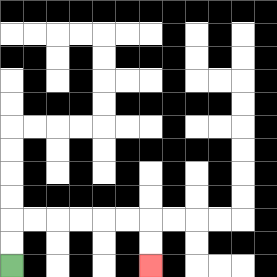{'start': '[0, 11]', 'end': '[6, 11]', 'path_directions': 'U,U,R,R,R,R,R,R,D,D', 'path_coordinates': '[[0, 11], [0, 10], [0, 9], [1, 9], [2, 9], [3, 9], [4, 9], [5, 9], [6, 9], [6, 10], [6, 11]]'}